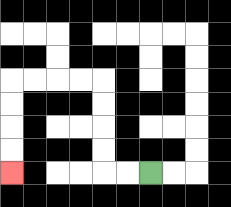{'start': '[6, 7]', 'end': '[0, 7]', 'path_directions': 'L,L,U,U,U,U,L,L,L,L,D,D,D,D', 'path_coordinates': '[[6, 7], [5, 7], [4, 7], [4, 6], [4, 5], [4, 4], [4, 3], [3, 3], [2, 3], [1, 3], [0, 3], [0, 4], [0, 5], [0, 6], [0, 7]]'}